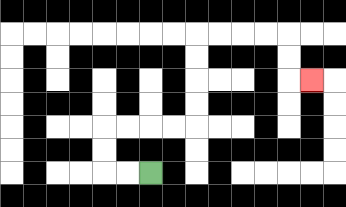{'start': '[6, 7]', 'end': '[13, 3]', 'path_directions': 'L,L,U,U,R,R,R,R,U,U,U,U,R,R,R,R,D,D,R', 'path_coordinates': '[[6, 7], [5, 7], [4, 7], [4, 6], [4, 5], [5, 5], [6, 5], [7, 5], [8, 5], [8, 4], [8, 3], [8, 2], [8, 1], [9, 1], [10, 1], [11, 1], [12, 1], [12, 2], [12, 3], [13, 3]]'}